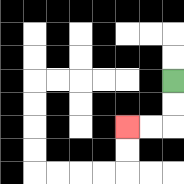{'start': '[7, 3]', 'end': '[5, 5]', 'path_directions': 'D,D,L,L', 'path_coordinates': '[[7, 3], [7, 4], [7, 5], [6, 5], [5, 5]]'}